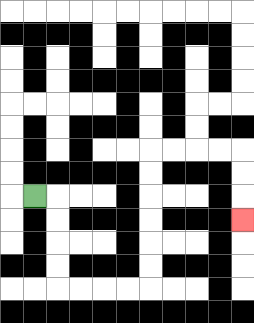{'start': '[1, 8]', 'end': '[10, 9]', 'path_directions': 'R,D,D,D,D,R,R,R,R,U,U,U,U,U,U,R,R,R,R,D,D,D', 'path_coordinates': '[[1, 8], [2, 8], [2, 9], [2, 10], [2, 11], [2, 12], [3, 12], [4, 12], [5, 12], [6, 12], [6, 11], [6, 10], [6, 9], [6, 8], [6, 7], [6, 6], [7, 6], [8, 6], [9, 6], [10, 6], [10, 7], [10, 8], [10, 9]]'}